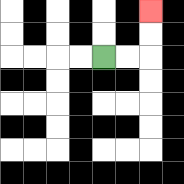{'start': '[4, 2]', 'end': '[6, 0]', 'path_directions': 'R,R,U,U', 'path_coordinates': '[[4, 2], [5, 2], [6, 2], [6, 1], [6, 0]]'}